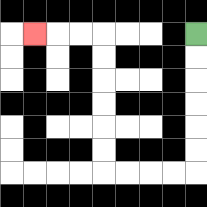{'start': '[8, 1]', 'end': '[1, 1]', 'path_directions': 'D,D,D,D,D,D,L,L,L,L,U,U,U,U,U,U,L,L,L', 'path_coordinates': '[[8, 1], [8, 2], [8, 3], [8, 4], [8, 5], [8, 6], [8, 7], [7, 7], [6, 7], [5, 7], [4, 7], [4, 6], [4, 5], [4, 4], [4, 3], [4, 2], [4, 1], [3, 1], [2, 1], [1, 1]]'}